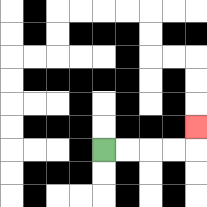{'start': '[4, 6]', 'end': '[8, 5]', 'path_directions': 'R,R,R,R,U', 'path_coordinates': '[[4, 6], [5, 6], [6, 6], [7, 6], [8, 6], [8, 5]]'}